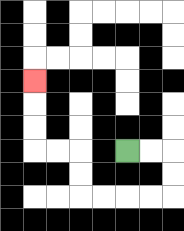{'start': '[5, 6]', 'end': '[1, 3]', 'path_directions': 'R,R,D,D,L,L,L,L,U,U,L,L,U,U,U', 'path_coordinates': '[[5, 6], [6, 6], [7, 6], [7, 7], [7, 8], [6, 8], [5, 8], [4, 8], [3, 8], [3, 7], [3, 6], [2, 6], [1, 6], [1, 5], [1, 4], [1, 3]]'}